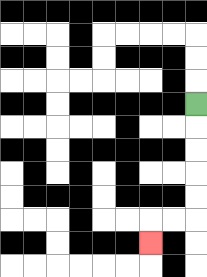{'start': '[8, 4]', 'end': '[6, 10]', 'path_directions': 'D,D,D,D,D,L,L,D', 'path_coordinates': '[[8, 4], [8, 5], [8, 6], [8, 7], [8, 8], [8, 9], [7, 9], [6, 9], [6, 10]]'}